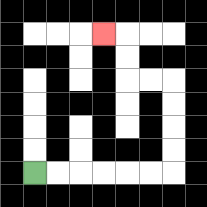{'start': '[1, 7]', 'end': '[4, 1]', 'path_directions': 'R,R,R,R,R,R,U,U,U,U,L,L,U,U,L', 'path_coordinates': '[[1, 7], [2, 7], [3, 7], [4, 7], [5, 7], [6, 7], [7, 7], [7, 6], [7, 5], [7, 4], [7, 3], [6, 3], [5, 3], [5, 2], [5, 1], [4, 1]]'}